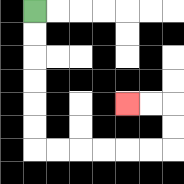{'start': '[1, 0]', 'end': '[5, 4]', 'path_directions': 'D,D,D,D,D,D,R,R,R,R,R,R,U,U,L,L', 'path_coordinates': '[[1, 0], [1, 1], [1, 2], [1, 3], [1, 4], [1, 5], [1, 6], [2, 6], [3, 6], [4, 6], [5, 6], [6, 6], [7, 6], [7, 5], [7, 4], [6, 4], [5, 4]]'}